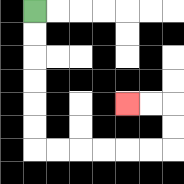{'start': '[1, 0]', 'end': '[5, 4]', 'path_directions': 'D,D,D,D,D,D,R,R,R,R,R,R,U,U,L,L', 'path_coordinates': '[[1, 0], [1, 1], [1, 2], [1, 3], [1, 4], [1, 5], [1, 6], [2, 6], [3, 6], [4, 6], [5, 6], [6, 6], [7, 6], [7, 5], [7, 4], [6, 4], [5, 4]]'}